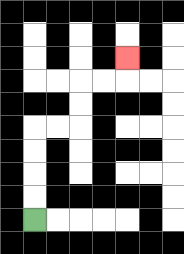{'start': '[1, 9]', 'end': '[5, 2]', 'path_directions': 'U,U,U,U,R,R,U,U,R,R,U', 'path_coordinates': '[[1, 9], [1, 8], [1, 7], [1, 6], [1, 5], [2, 5], [3, 5], [3, 4], [3, 3], [4, 3], [5, 3], [5, 2]]'}